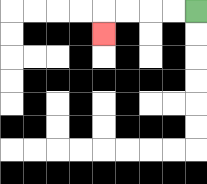{'start': '[8, 0]', 'end': '[4, 1]', 'path_directions': 'L,L,L,L,D', 'path_coordinates': '[[8, 0], [7, 0], [6, 0], [5, 0], [4, 0], [4, 1]]'}